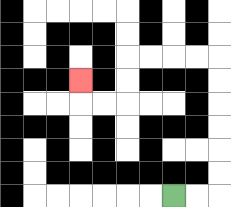{'start': '[7, 8]', 'end': '[3, 3]', 'path_directions': 'R,R,U,U,U,U,U,U,L,L,L,L,D,D,L,L,U', 'path_coordinates': '[[7, 8], [8, 8], [9, 8], [9, 7], [9, 6], [9, 5], [9, 4], [9, 3], [9, 2], [8, 2], [7, 2], [6, 2], [5, 2], [5, 3], [5, 4], [4, 4], [3, 4], [3, 3]]'}